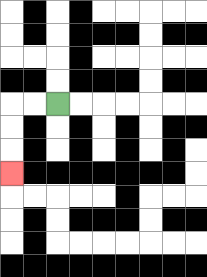{'start': '[2, 4]', 'end': '[0, 7]', 'path_directions': 'L,L,D,D,D', 'path_coordinates': '[[2, 4], [1, 4], [0, 4], [0, 5], [0, 6], [0, 7]]'}